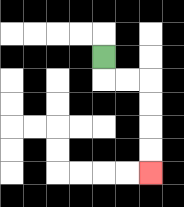{'start': '[4, 2]', 'end': '[6, 7]', 'path_directions': 'D,R,R,D,D,D,D', 'path_coordinates': '[[4, 2], [4, 3], [5, 3], [6, 3], [6, 4], [6, 5], [6, 6], [6, 7]]'}